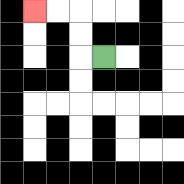{'start': '[4, 2]', 'end': '[1, 0]', 'path_directions': 'L,U,U,L,L', 'path_coordinates': '[[4, 2], [3, 2], [3, 1], [3, 0], [2, 0], [1, 0]]'}